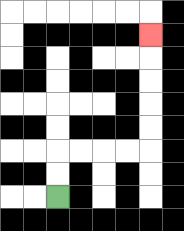{'start': '[2, 8]', 'end': '[6, 1]', 'path_directions': 'U,U,R,R,R,R,U,U,U,U,U', 'path_coordinates': '[[2, 8], [2, 7], [2, 6], [3, 6], [4, 6], [5, 6], [6, 6], [6, 5], [6, 4], [6, 3], [6, 2], [6, 1]]'}